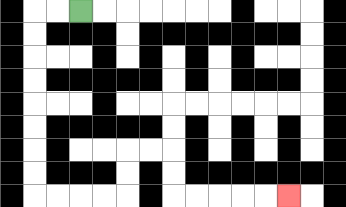{'start': '[3, 0]', 'end': '[12, 8]', 'path_directions': 'L,L,D,D,D,D,D,D,D,D,R,R,R,R,U,U,R,R,D,D,R,R,R,R,R', 'path_coordinates': '[[3, 0], [2, 0], [1, 0], [1, 1], [1, 2], [1, 3], [1, 4], [1, 5], [1, 6], [1, 7], [1, 8], [2, 8], [3, 8], [4, 8], [5, 8], [5, 7], [5, 6], [6, 6], [7, 6], [7, 7], [7, 8], [8, 8], [9, 8], [10, 8], [11, 8], [12, 8]]'}